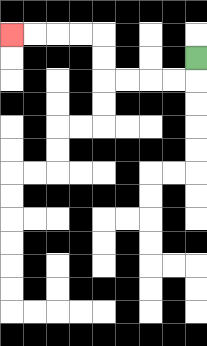{'start': '[8, 2]', 'end': '[0, 1]', 'path_directions': 'D,L,L,L,L,U,U,L,L,L,L', 'path_coordinates': '[[8, 2], [8, 3], [7, 3], [6, 3], [5, 3], [4, 3], [4, 2], [4, 1], [3, 1], [2, 1], [1, 1], [0, 1]]'}